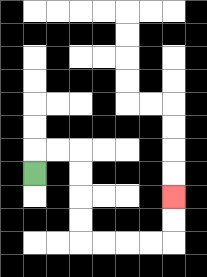{'start': '[1, 7]', 'end': '[7, 8]', 'path_directions': 'U,R,R,D,D,D,D,R,R,R,R,U,U', 'path_coordinates': '[[1, 7], [1, 6], [2, 6], [3, 6], [3, 7], [3, 8], [3, 9], [3, 10], [4, 10], [5, 10], [6, 10], [7, 10], [7, 9], [7, 8]]'}